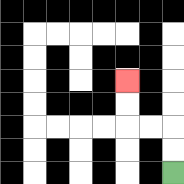{'start': '[7, 7]', 'end': '[5, 3]', 'path_directions': 'U,U,L,L,U,U', 'path_coordinates': '[[7, 7], [7, 6], [7, 5], [6, 5], [5, 5], [5, 4], [5, 3]]'}